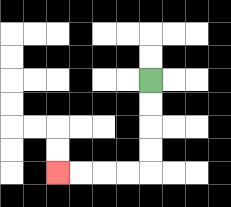{'start': '[6, 3]', 'end': '[2, 7]', 'path_directions': 'D,D,D,D,L,L,L,L', 'path_coordinates': '[[6, 3], [6, 4], [6, 5], [6, 6], [6, 7], [5, 7], [4, 7], [3, 7], [2, 7]]'}